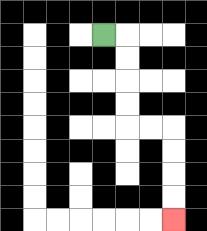{'start': '[4, 1]', 'end': '[7, 9]', 'path_directions': 'R,D,D,D,D,R,R,D,D,D,D', 'path_coordinates': '[[4, 1], [5, 1], [5, 2], [5, 3], [5, 4], [5, 5], [6, 5], [7, 5], [7, 6], [7, 7], [7, 8], [7, 9]]'}